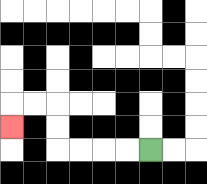{'start': '[6, 6]', 'end': '[0, 5]', 'path_directions': 'L,L,L,L,U,U,L,L,D', 'path_coordinates': '[[6, 6], [5, 6], [4, 6], [3, 6], [2, 6], [2, 5], [2, 4], [1, 4], [0, 4], [0, 5]]'}